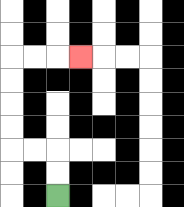{'start': '[2, 8]', 'end': '[3, 2]', 'path_directions': 'U,U,L,L,U,U,U,U,R,R,R', 'path_coordinates': '[[2, 8], [2, 7], [2, 6], [1, 6], [0, 6], [0, 5], [0, 4], [0, 3], [0, 2], [1, 2], [2, 2], [3, 2]]'}